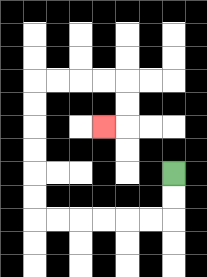{'start': '[7, 7]', 'end': '[4, 5]', 'path_directions': 'D,D,L,L,L,L,L,L,U,U,U,U,U,U,R,R,R,R,D,D,L', 'path_coordinates': '[[7, 7], [7, 8], [7, 9], [6, 9], [5, 9], [4, 9], [3, 9], [2, 9], [1, 9], [1, 8], [1, 7], [1, 6], [1, 5], [1, 4], [1, 3], [2, 3], [3, 3], [4, 3], [5, 3], [5, 4], [5, 5], [4, 5]]'}